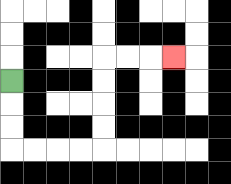{'start': '[0, 3]', 'end': '[7, 2]', 'path_directions': 'D,D,D,R,R,R,R,U,U,U,U,R,R,R', 'path_coordinates': '[[0, 3], [0, 4], [0, 5], [0, 6], [1, 6], [2, 6], [3, 6], [4, 6], [4, 5], [4, 4], [4, 3], [4, 2], [5, 2], [6, 2], [7, 2]]'}